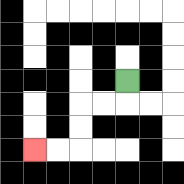{'start': '[5, 3]', 'end': '[1, 6]', 'path_directions': 'D,L,L,D,D,L,L', 'path_coordinates': '[[5, 3], [5, 4], [4, 4], [3, 4], [3, 5], [3, 6], [2, 6], [1, 6]]'}